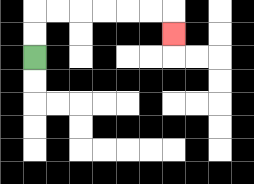{'start': '[1, 2]', 'end': '[7, 1]', 'path_directions': 'U,U,R,R,R,R,R,R,D', 'path_coordinates': '[[1, 2], [1, 1], [1, 0], [2, 0], [3, 0], [4, 0], [5, 0], [6, 0], [7, 0], [7, 1]]'}